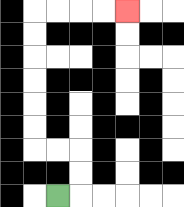{'start': '[2, 8]', 'end': '[5, 0]', 'path_directions': 'R,U,U,L,L,U,U,U,U,U,U,R,R,R,R', 'path_coordinates': '[[2, 8], [3, 8], [3, 7], [3, 6], [2, 6], [1, 6], [1, 5], [1, 4], [1, 3], [1, 2], [1, 1], [1, 0], [2, 0], [3, 0], [4, 0], [5, 0]]'}